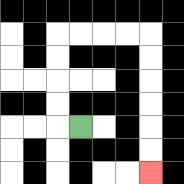{'start': '[3, 5]', 'end': '[6, 7]', 'path_directions': 'L,U,U,U,U,R,R,R,R,D,D,D,D,D,D', 'path_coordinates': '[[3, 5], [2, 5], [2, 4], [2, 3], [2, 2], [2, 1], [3, 1], [4, 1], [5, 1], [6, 1], [6, 2], [6, 3], [6, 4], [6, 5], [6, 6], [6, 7]]'}